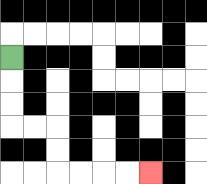{'start': '[0, 2]', 'end': '[6, 7]', 'path_directions': 'D,D,D,R,R,D,D,R,R,R,R', 'path_coordinates': '[[0, 2], [0, 3], [0, 4], [0, 5], [1, 5], [2, 5], [2, 6], [2, 7], [3, 7], [4, 7], [5, 7], [6, 7]]'}